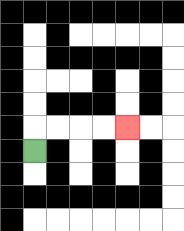{'start': '[1, 6]', 'end': '[5, 5]', 'path_directions': 'U,R,R,R,R', 'path_coordinates': '[[1, 6], [1, 5], [2, 5], [3, 5], [4, 5], [5, 5]]'}